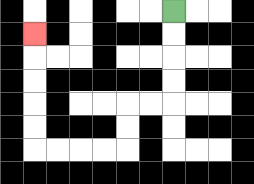{'start': '[7, 0]', 'end': '[1, 1]', 'path_directions': 'D,D,D,D,L,L,D,D,L,L,L,L,U,U,U,U,U', 'path_coordinates': '[[7, 0], [7, 1], [7, 2], [7, 3], [7, 4], [6, 4], [5, 4], [5, 5], [5, 6], [4, 6], [3, 6], [2, 6], [1, 6], [1, 5], [1, 4], [1, 3], [1, 2], [1, 1]]'}